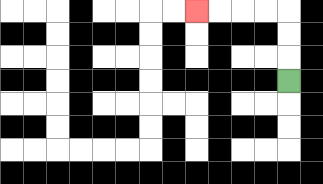{'start': '[12, 3]', 'end': '[8, 0]', 'path_directions': 'U,U,U,L,L,L,L', 'path_coordinates': '[[12, 3], [12, 2], [12, 1], [12, 0], [11, 0], [10, 0], [9, 0], [8, 0]]'}